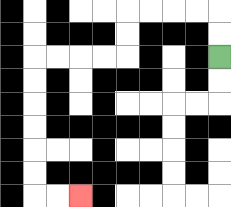{'start': '[9, 2]', 'end': '[3, 8]', 'path_directions': 'U,U,L,L,L,L,D,D,L,L,L,L,D,D,D,D,D,D,R,R', 'path_coordinates': '[[9, 2], [9, 1], [9, 0], [8, 0], [7, 0], [6, 0], [5, 0], [5, 1], [5, 2], [4, 2], [3, 2], [2, 2], [1, 2], [1, 3], [1, 4], [1, 5], [1, 6], [1, 7], [1, 8], [2, 8], [3, 8]]'}